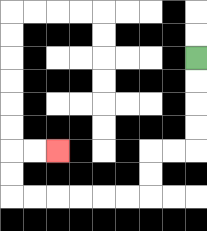{'start': '[8, 2]', 'end': '[2, 6]', 'path_directions': 'D,D,D,D,L,L,D,D,L,L,L,L,L,L,U,U,R,R', 'path_coordinates': '[[8, 2], [8, 3], [8, 4], [8, 5], [8, 6], [7, 6], [6, 6], [6, 7], [6, 8], [5, 8], [4, 8], [3, 8], [2, 8], [1, 8], [0, 8], [0, 7], [0, 6], [1, 6], [2, 6]]'}